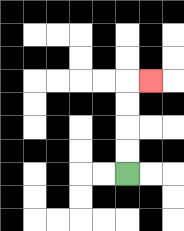{'start': '[5, 7]', 'end': '[6, 3]', 'path_directions': 'U,U,U,U,R', 'path_coordinates': '[[5, 7], [5, 6], [5, 5], [5, 4], [5, 3], [6, 3]]'}